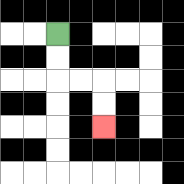{'start': '[2, 1]', 'end': '[4, 5]', 'path_directions': 'D,D,R,R,D,D', 'path_coordinates': '[[2, 1], [2, 2], [2, 3], [3, 3], [4, 3], [4, 4], [4, 5]]'}